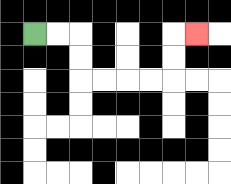{'start': '[1, 1]', 'end': '[8, 1]', 'path_directions': 'R,R,D,D,R,R,R,R,U,U,R', 'path_coordinates': '[[1, 1], [2, 1], [3, 1], [3, 2], [3, 3], [4, 3], [5, 3], [6, 3], [7, 3], [7, 2], [7, 1], [8, 1]]'}